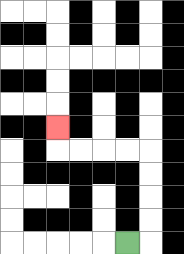{'start': '[5, 10]', 'end': '[2, 5]', 'path_directions': 'R,U,U,U,U,L,L,L,L,U', 'path_coordinates': '[[5, 10], [6, 10], [6, 9], [6, 8], [6, 7], [6, 6], [5, 6], [4, 6], [3, 6], [2, 6], [2, 5]]'}